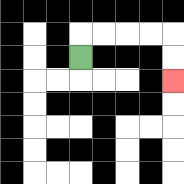{'start': '[3, 2]', 'end': '[7, 3]', 'path_directions': 'U,R,R,R,R,D,D', 'path_coordinates': '[[3, 2], [3, 1], [4, 1], [5, 1], [6, 1], [7, 1], [7, 2], [7, 3]]'}